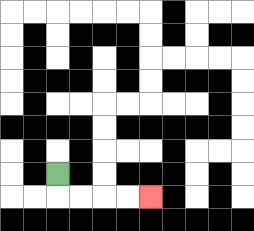{'start': '[2, 7]', 'end': '[6, 8]', 'path_directions': 'D,R,R,R,R', 'path_coordinates': '[[2, 7], [2, 8], [3, 8], [4, 8], [5, 8], [6, 8]]'}